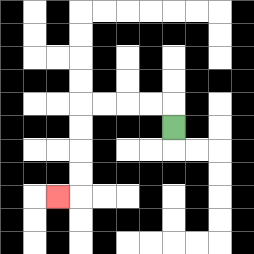{'start': '[7, 5]', 'end': '[2, 8]', 'path_directions': 'U,L,L,L,L,D,D,D,D,L', 'path_coordinates': '[[7, 5], [7, 4], [6, 4], [5, 4], [4, 4], [3, 4], [3, 5], [3, 6], [3, 7], [3, 8], [2, 8]]'}